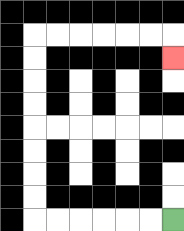{'start': '[7, 9]', 'end': '[7, 2]', 'path_directions': 'L,L,L,L,L,L,U,U,U,U,U,U,U,U,R,R,R,R,R,R,D', 'path_coordinates': '[[7, 9], [6, 9], [5, 9], [4, 9], [3, 9], [2, 9], [1, 9], [1, 8], [1, 7], [1, 6], [1, 5], [1, 4], [1, 3], [1, 2], [1, 1], [2, 1], [3, 1], [4, 1], [5, 1], [6, 1], [7, 1], [7, 2]]'}